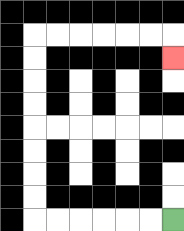{'start': '[7, 9]', 'end': '[7, 2]', 'path_directions': 'L,L,L,L,L,L,U,U,U,U,U,U,U,U,R,R,R,R,R,R,D', 'path_coordinates': '[[7, 9], [6, 9], [5, 9], [4, 9], [3, 9], [2, 9], [1, 9], [1, 8], [1, 7], [1, 6], [1, 5], [1, 4], [1, 3], [1, 2], [1, 1], [2, 1], [3, 1], [4, 1], [5, 1], [6, 1], [7, 1], [7, 2]]'}